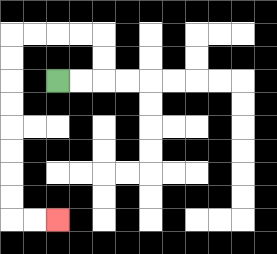{'start': '[2, 3]', 'end': '[2, 9]', 'path_directions': 'R,R,U,U,L,L,L,L,D,D,D,D,D,D,D,D,R,R', 'path_coordinates': '[[2, 3], [3, 3], [4, 3], [4, 2], [4, 1], [3, 1], [2, 1], [1, 1], [0, 1], [0, 2], [0, 3], [0, 4], [0, 5], [0, 6], [0, 7], [0, 8], [0, 9], [1, 9], [2, 9]]'}